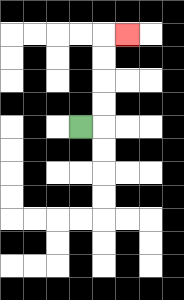{'start': '[3, 5]', 'end': '[5, 1]', 'path_directions': 'R,U,U,U,U,R', 'path_coordinates': '[[3, 5], [4, 5], [4, 4], [4, 3], [4, 2], [4, 1], [5, 1]]'}